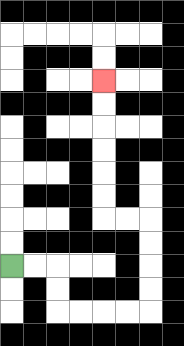{'start': '[0, 11]', 'end': '[4, 3]', 'path_directions': 'R,R,D,D,R,R,R,R,U,U,U,U,L,L,U,U,U,U,U,U', 'path_coordinates': '[[0, 11], [1, 11], [2, 11], [2, 12], [2, 13], [3, 13], [4, 13], [5, 13], [6, 13], [6, 12], [6, 11], [6, 10], [6, 9], [5, 9], [4, 9], [4, 8], [4, 7], [4, 6], [4, 5], [4, 4], [4, 3]]'}